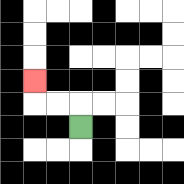{'start': '[3, 5]', 'end': '[1, 3]', 'path_directions': 'U,L,L,U', 'path_coordinates': '[[3, 5], [3, 4], [2, 4], [1, 4], [1, 3]]'}